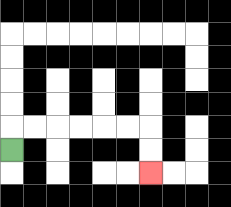{'start': '[0, 6]', 'end': '[6, 7]', 'path_directions': 'U,R,R,R,R,R,R,D,D', 'path_coordinates': '[[0, 6], [0, 5], [1, 5], [2, 5], [3, 5], [4, 5], [5, 5], [6, 5], [6, 6], [6, 7]]'}